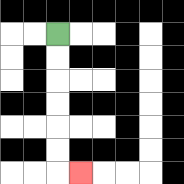{'start': '[2, 1]', 'end': '[3, 7]', 'path_directions': 'D,D,D,D,D,D,R', 'path_coordinates': '[[2, 1], [2, 2], [2, 3], [2, 4], [2, 5], [2, 6], [2, 7], [3, 7]]'}